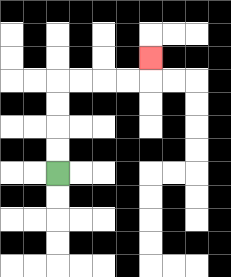{'start': '[2, 7]', 'end': '[6, 2]', 'path_directions': 'U,U,U,U,R,R,R,R,U', 'path_coordinates': '[[2, 7], [2, 6], [2, 5], [2, 4], [2, 3], [3, 3], [4, 3], [5, 3], [6, 3], [6, 2]]'}